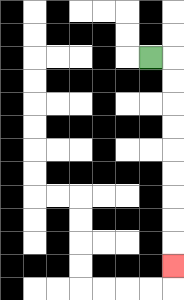{'start': '[6, 2]', 'end': '[7, 11]', 'path_directions': 'R,D,D,D,D,D,D,D,D,D', 'path_coordinates': '[[6, 2], [7, 2], [7, 3], [7, 4], [7, 5], [7, 6], [7, 7], [7, 8], [7, 9], [7, 10], [7, 11]]'}